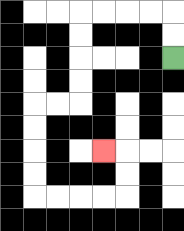{'start': '[7, 2]', 'end': '[4, 6]', 'path_directions': 'U,U,L,L,L,L,D,D,D,D,L,L,D,D,D,D,R,R,R,R,U,U,L', 'path_coordinates': '[[7, 2], [7, 1], [7, 0], [6, 0], [5, 0], [4, 0], [3, 0], [3, 1], [3, 2], [3, 3], [3, 4], [2, 4], [1, 4], [1, 5], [1, 6], [1, 7], [1, 8], [2, 8], [3, 8], [4, 8], [5, 8], [5, 7], [5, 6], [4, 6]]'}